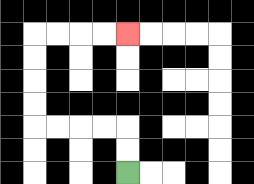{'start': '[5, 7]', 'end': '[5, 1]', 'path_directions': 'U,U,L,L,L,L,U,U,U,U,R,R,R,R', 'path_coordinates': '[[5, 7], [5, 6], [5, 5], [4, 5], [3, 5], [2, 5], [1, 5], [1, 4], [1, 3], [1, 2], [1, 1], [2, 1], [3, 1], [4, 1], [5, 1]]'}